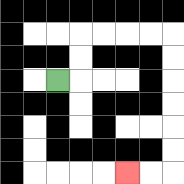{'start': '[2, 3]', 'end': '[5, 7]', 'path_directions': 'R,U,U,R,R,R,R,D,D,D,D,D,D,L,L', 'path_coordinates': '[[2, 3], [3, 3], [3, 2], [3, 1], [4, 1], [5, 1], [6, 1], [7, 1], [7, 2], [7, 3], [7, 4], [7, 5], [7, 6], [7, 7], [6, 7], [5, 7]]'}